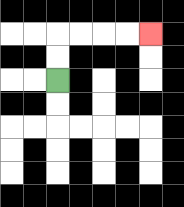{'start': '[2, 3]', 'end': '[6, 1]', 'path_directions': 'U,U,R,R,R,R', 'path_coordinates': '[[2, 3], [2, 2], [2, 1], [3, 1], [4, 1], [5, 1], [6, 1]]'}